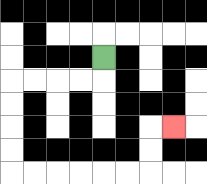{'start': '[4, 2]', 'end': '[7, 5]', 'path_directions': 'D,L,L,L,L,D,D,D,D,R,R,R,R,R,R,U,U,R', 'path_coordinates': '[[4, 2], [4, 3], [3, 3], [2, 3], [1, 3], [0, 3], [0, 4], [0, 5], [0, 6], [0, 7], [1, 7], [2, 7], [3, 7], [4, 7], [5, 7], [6, 7], [6, 6], [6, 5], [7, 5]]'}